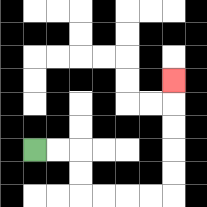{'start': '[1, 6]', 'end': '[7, 3]', 'path_directions': 'R,R,D,D,R,R,R,R,U,U,U,U,U', 'path_coordinates': '[[1, 6], [2, 6], [3, 6], [3, 7], [3, 8], [4, 8], [5, 8], [6, 8], [7, 8], [7, 7], [7, 6], [7, 5], [7, 4], [7, 3]]'}